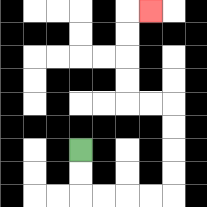{'start': '[3, 6]', 'end': '[6, 0]', 'path_directions': 'D,D,R,R,R,R,U,U,U,U,L,L,U,U,U,U,R', 'path_coordinates': '[[3, 6], [3, 7], [3, 8], [4, 8], [5, 8], [6, 8], [7, 8], [7, 7], [7, 6], [7, 5], [7, 4], [6, 4], [5, 4], [5, 3], [5, 2], [5, 1], [5, 0], [6, 0]]'}